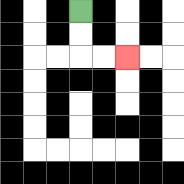{'start': '[3, 0]', 'end': '[5, 2]', 'path_directions': 'D,D,R,R', 'path_coordinates': '[[3, 0], [3, 1], [3, 2], [4, 2], [5, 2]]'}